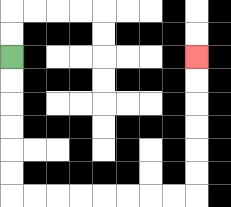{'start': '[0, 2]', 'end': '[8, 2]', 'path_directions': 'D,D,D,D,D,D,R,R,R,R,R,R,R,R,U,U,U,U,U,U', 'path_coordinates': '[[0, 2], [0, 3], [0, 4], [0, 5], [0, 6], [0, 7], [0, 8], [1, 8], [2, 8], [3, 8], [4, 8], [5, 8], [6, 8], [7, 8], [8, 8], [8, 7], [8, 6], [8, 5], [8, 4], [8, 3], [8, 2]]'}